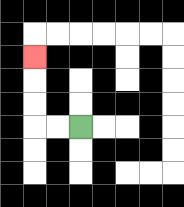{'start': '[3, 5]', 'end': '[1, 2]', 'path_directions': 'L,L,U,U,U', 'path_coordinates': '[[3, 5], [2, 5], [1, 5], [1, 4], [1, 3], [1, 2]]'}